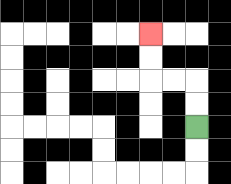{'start': '[8, 5]', 'end': '[6, 1]', 'path_directions': 'U,U,L,L,U,U', 'path_coordinates': '[[8, 5], [8, 4], [8, 3], [7, 3], [6, 3], [6, 2], [6, 1]]'}